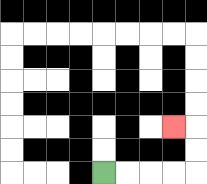{'start': '[4, 7]', 'end': '[7, 5]', 'path_directions': 'R,R,R,R,U,U,L', 'path_coordinates': '[[4, 7], [5, 7], [6, 7], [7, 7], [8, 7], [8, 6], [8, 5], [7, 5]]'}